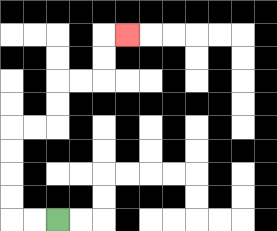{'start': '[2, 9]', 'end': '[5, 1]', 'path_directions': 'L,L,U,U,U,U,R,R,U,U,R,R,U,U,R', 'path_coordinates': '[[2, 9], [1, 9], [0, 9], [0, 8], [0, 7], [0, 6], [0, 5], [1, 5], [2, 5], [2, 4], [2, 3], [3, 3], [4, 3], [4, 2], [4, 1], [5, 1]]'}